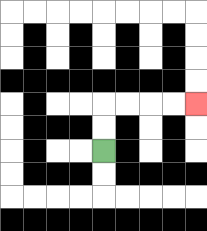{'start': '[4, 6]', 'end': '[8, 4]', 'path_directions': 'U,U,R,R,R,R', 'path_coordinates': '[[4, 6], [4, 5], [4, 4], [5, 4], [6, 4], [7, 4], [8, 4]]'}